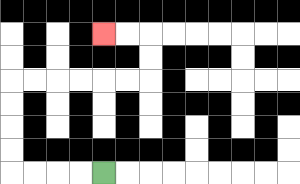{'start': '[4, 7]', 'end': '[4, 1]', 'path_directions': 'L,L,L,L,U,U,U,U,R,R,R,R,R,R,U,U,L,L', 'path_coordinates': '[[4, 7], [3, 7], [2, 7], [1, 7], [0, 7], [0, 6], [0, 5], [0, 4], [0, 3], [1, 3], [2, 3], [3, 3], [4, 3], [5, 3], [6, 3], [6, 2], [6, 1], [5, 1], [4, 1]]'}